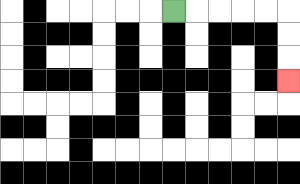{'start': '[7, 0]', 'end': '[12, 3]', 'path_directions': 'R,R,R,R,R,D,D,D', 'path_coordinates': '[[7, 0], [8, 0], [9, 0], [10, 0], [11, 0], [12, 0], [12, 1], [12, 2], [12, 3]]'}